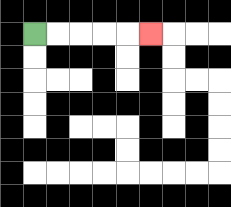{'start': '[1, 1]', 'end': '[6, 1]', 'path_directions': 'R,R,R,R,R', 'path_coordinates': '[[1, 1], [2, 1], [3, 1], [4, 1], [5, 1], [6, 1]]'}